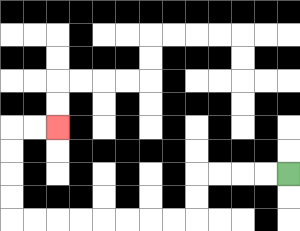{'start': '[12, 7]', 'end': '[2, 5]', 'path_directions': 'L,L,L,L,D,D,L,L,L,L,L,L,L,L,U,U,U,U,R,R', 'path_coordinates': '[[12, 7], [11, 7], [10, 7], [9, 7], [8, 7], [8, 8], [8, 9], [7, 9], [6, 9], [5, 9], [4, 9], [3, 9], [2, 9], [1, 9], [0, 9], [0, 8], [0, 7], [0, 6], [0, 5], [1, 5], [2, 5]]'}